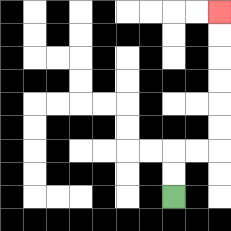{'start': '[7, 8]', 'end': '[9, 0]', 'path_directions': 'U,U,R,R,U,U,U,U,U,U', 'path_coordinates': '[[7, 8], [7, 7], [7, 6], [8, 6], [9, 6], [9, 5], [9, 4], [9, 3], [9, 2], [9, 1], [9, 0]]'}